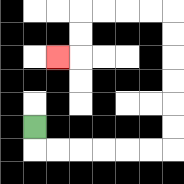{'start': '[1, 5]', 'end': '[2, 2]', 'path_directions': 'D,R,R,R,R,R,R,U,U,U,U,U,U,L,L,L,L,D,D,L', 'path_coordinates': '[[1, 5], [1, 6], [2, 6], [3, 6], [4, 6], [5, 6], [6, 6], [7, 6], [7, 5], [7, 4], [7, 3], [7, 2], [7, 1], [7, 0], [6, 0], [5, 0], [4, 0], [3, 0], [3, 1], [3, 2], [2, 2]]'}